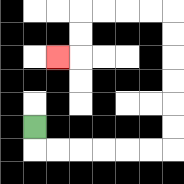{'start': '[1, 5]', 'end': '[2, 2]', 'path_directions': 'D,R,R,R,R,R,R,U,U,U,U,U,U,L,L,L,L,D,D,L', 'path_coordinates': '[[1, 5], [1, 6], [2, 6], [3, 6], [4, 6], [5, 6], [6, 6], [7, 6], [7, 5], [7, 4], [7, 3], [7, 2], [7, 1], [7, 0], [6, 0], [5, 0], [4, 0], [3, 0], [3, 1], [3, 2], [2, 2]]'}